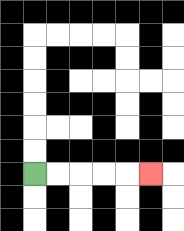{'start': '[1, 7]', 'end': '[6, 7]', 'path_directions': 'R,R,R,R,R', 'path_coordinates': '[[1, 7], [2, 7], [3, 7], [4, 7], [5, 7], [6, 7]]'}